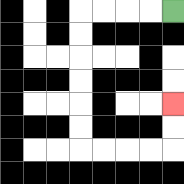{'start': '[7, 0]', 'end': '[7, 4]', 'path_directions': 'L,L,L,L,D,D,D,D,D,D,R,R,R,R,U,U', 'path_coordinates': '[[7, 0], [6, 0], [5, 0], [4, 0], [3, 0], [3, 1], [3, 2], [3, 3], [3, 4], [3, 5], [3, 6], [4, 6], [5, 6], [6, 6], [7, 6], [7, 5], [7, 4]]'}